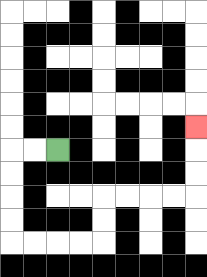{'start': '[2, 6]', 'end': '[8, 5]', 'path_directions': 'L,L,D,D,D,D,R,R,R,R,U,U,R,R,R,R,U,U,U', 'path_coordinates': '[[2, 6], [1, 6], [0, 6], [0, 7], [0, 8], [0, 9], [0, 10], [1, 10], [2, 10], [3, 10], [4, 10], [4, 9], [4, 8], [5, 8], [6, 8], [7, 8], [8, 8], [8, 7], [8, 6], [8, 5]]'}